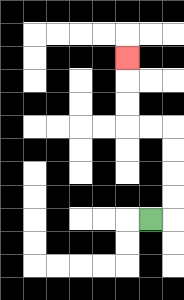{'start': '[6, 9]', 'end': '[5, 2]', 'path_directions': 'R,U,U,U,U,L,L,U,U,U', 'path_coordinates': '[[6, 9], [7, 9], [7, 8], [7, 7], [7, 6], [7, 5], [6, 5], [5, 5], [5, 4], [5, 3], [5, 2]]'}